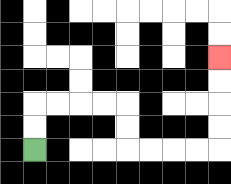{'start': '[1, 6]', 'end': '[9, 2]', 'path_directions': 'U,U,R,R,R,R,D,D,R,R,R,R,U,U,U,U', 'path_coordinates': '[[1, 6], [1, 5], [1, 4], [2, 4], [3, 4], [4, 4], [5, 4], [5, 5], [5, 6], [6, 6], [7, 6], [8, 6], [9, 6], [9, 5], [9, 4], [9, 3], [9, 2]]'}